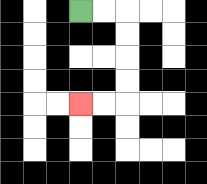{'start': '[3, 0]', 'end': '[3, 4]', 'path_directions': 'R,R,D,D,D,D,L,L', 'path_coordinates': '[[3, 0], [4, 0], [5, 0], [5, 1], [5, 2], [5, 3], [5, 4], [4, 4], [3, 4]]'}